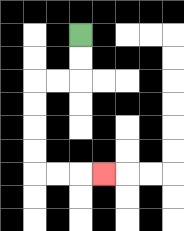{'start': '[3, 1]', 'end': '[4, 7]', 'path_directions': 'D,D,L,L,D,D,D,D,R,R,R', 'path_coordinates': '[[3, 1], [3, 2], [3, 3], [2, 3], [1, 3], [1, 4], [1, 5], [1, 6], [1, 7], [2, 7], [3, 7], [4, 7]]'}